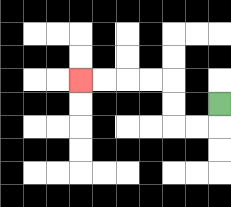{'start': '[9, 4]', 'end': '[3, 3]', 'path_directions': 'D,L,L,U,U,L,L,L,L', 'path_coordinates': '[[9, 4], [9, 5], [8, 5], [7, 5], [7, 4], [7, 3], [6, 3], [5, 3], [4, 3], [3, 3]]'}